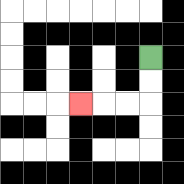{'start': '[6, 2]', 'end': '[3, 4]', 'path_directions': 'D,D,L,L,L', 'path_coordinates': '[[6, 2], [6, 3], [6, 4], [5, 4], [4, 4], [3, 4]]'}